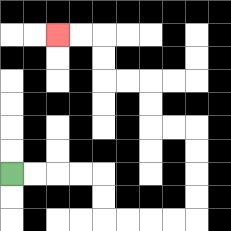{'start': '[0, 7]', 'end': '[2, 1]', 'path_directions': 'R,R,R,R,D,D,R,R,R,R,U,U,U,U,L,L,U,U,L,L,U,U,L,L', 'path_coordinates': '[[0, 7], [1, 7], [2, 7], [3, 7], [4, 7], [4, 8], [4, 9], [5, 9], [6, 9], [7, 9], [8, 9], [8, 8], [8, 7], [8, 6], [8, 5], [7, 5], [6, 5], [6, 4], [6, 3], [5, 3], [4, 3], [4, 2], [4, 1], [3, 1], [2, 1]]'}